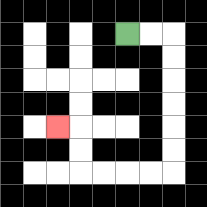{'start': '[5, 1]', 'end': '[2, 5]', 'path_directions': 'R,R,D,D,D,D,D,D,L,L,L,L,U,U,L', 'path_coordinates': '[[5, 1], [6, 1], [7, 1], [7, 2], [7, 3], [7, 4], [7, 5], [7, 6], [7, 7], [6, 7], [5, 7], [4, 7], [3, 7], [3, 6], [3, 5], [2, 5]]'}